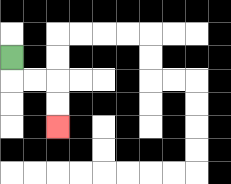{'start': '[0, 2]', 'end': '[2, 5]', 'path_directions': 'D,R,R,D,D', 'path_coordinates': '[[0, 2], [0, 3], [1, 3], [2, 3], [2, 4], [2, 5]]'}